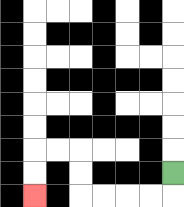{'start': '[7, 7]', 'end': '[1, 8]', 'path_directions': 'D,L,L,L,L,U,U,L,L,D,D', 'path_coordinates': '[[7, 7], [7, 8], [6, 8], [5, 8], [4, 8], [3, 8], [3, 7], [3, 6], [2, 6], [1, 6], [1, 7], [1, 8]]'}